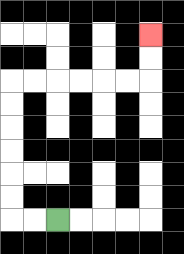{'start': '[2, 9]', 'end': '[6, 1]', 'path_directions': 'L,L,U,U,U,U,U,U,R,R,R,R,R,R,U,U', 'path_coordinates': '[[2, 9], [1, 9], [0, 9], [0, 8], [0, 7], [0, 6], [0, 5], [0, 4], [0, 3], [1, 3], [2, 3], [3, 3], [4, 3], [5, 3], [6, 3], [6, 2], [6, 1]]'}